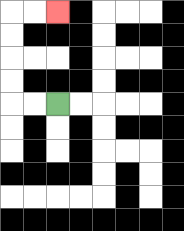{'start': '[2, 4]', 'end': '[2, 0]', 'path_directions': 'L,L,U,U,U,U,R,R', 'path_coordinates': '[[2, 4], [1, 4], [0, 4], [0, 3], [0, 2], [0, 1], [0, 0], [1, 0], [2, 0]]'}